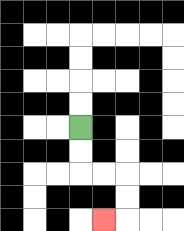{'start': '[3, 5]', 'end': '[4, 9]', 'path_directions': 'D,D,R,R,D,D,L', 'path_coordinates': '[[3, 5], [3, 6], [3, 7], [4, 7], [5, 7], [5, 8], [5, 9], [4, 9]]'}